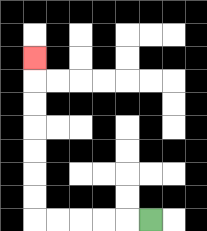{'start': '[6, 9]', 'end': '[1, 2]', 'path_directions': 'L,L,L,L,L,U,U,U,U,U,U,U', 'path_coordinates': '[[6, 9], [5, 9], [4, 9], [3, 9], [2, 9], [1, 9], [1, 8], [1, 7], [1, 6], [1, 5], [1, 4], [1, 3], [1, 2]]'}